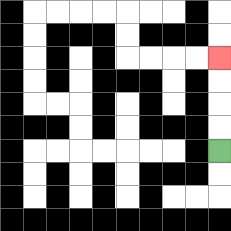{'start': '[9, 6]', 'end': '[9, 2]', 'path_directions': 'U,U,U,U', 'path_coordinates': '[[9, 6], [9, 5], [9, 4], [9, 3], [9, 2]]'}